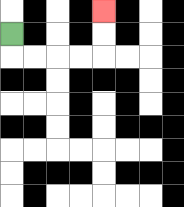{'start': '[0, 1]', 'end': '[4, 0]', 'path_directions': 'D,R,R,R,R,U,U', 'path_coordinates': '[[0, 1], [0, 2], [1, 2], [2, 2], [3, 2], [4, 2], [4, 1], [4, 0]]'}